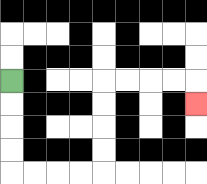{'start': '[0, 3]', 'end': '[8, 4]', 'path_directions': 'D,D,D,D,R,R,R,R,U,U,U,U,R,R,R,R,D', 'path_coordinates': '[[0, 3], [0, 4], [0, 5], [0, 6], [0, 7], [1, 7], [2, 7], [3, 7], [4, 7], [4, 6], [4, 5], [4, 4], [4, 3], [5, 3], [6, 3], [7, 3], [8, 3], [8, 4]]'}